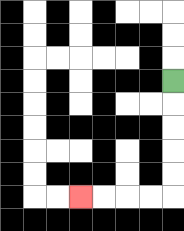{'start': '[7, 3]', 'end': '[3, 8]', 'path_directions': 'D,D,D,D,D,L,L,L,L', 'path_coordinates': '[[7, 3], [7, 4], [7, 5], [7, 6], [7, 7], [7, 8], [6, 8], [5, 8], [4, 8], [3, 8]]'}